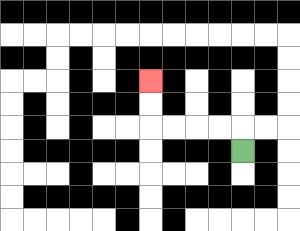{'start': '[10, 6]', 'end': '[6, 3]', 'path_directions': 'U,L,L,L,L,U,U', 'path_coordinates': '[[10, 6], [10, 5], [9, 5], [8, 5], [7, 5], [6, 5], [6, 4], [6, 3]]'}